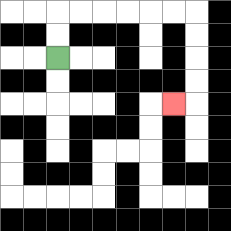{'start': '[2, 2]', 'end': '[7, 4]', 'path_directions': 'U,U,R,R,R,R,R,R,D,D,D,D,L', 'path_coordinates': '[[2, 2], [2, 1], [2, 0], [3, 0], [4, 0], [5, 0], [6, 0], [7, 0], [8, 0], [8, 1], [8, 2], [8, 3], [8, 4], [7, 4]]'}